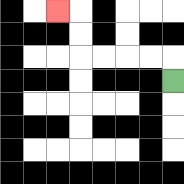{'start': '[7, 3]', 'end': '[2, 0]', 'path_directions': 'U,L,L,L,L,U,U,L', 'path_coordinates': '[[7, 3], [7, 2], [6, 2], [5, 2], [4, 2], [3, 2], [3, 1], [3, 0], [2, 0]]'}